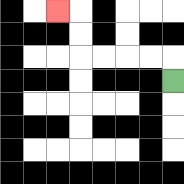{'start': '[7, 3]', 'end': '[2, 0]', 'path_directions': 'U,L,L,L,L,U,U,L', 'path_coordinates': '[[7, 3], [7, 2], [6, 2], [5, 2], [4, 2], [3, 2], [3, 1], [3, 0], [2, 0]]'}